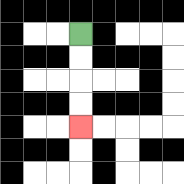{'start': '[3, 1]', 'end': '[3, 5]', 'path_directions': 'D,D,D,D', 'path_coordinates': '[[3, 1], [3, 2], [3, 3], [3, 4], [3, 5]]'}